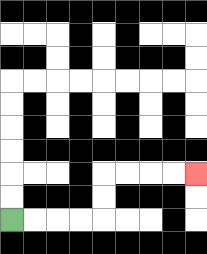{'start': '[0, 9]', 'end': '[8, 7]', 'path_directions': 'R,R,R,R,U,U,R,R,R,R', 'path_coordinates': '[[0, 9], [1, 9], [2, 9], [3, 9], [4, 9], [4, 8], [4, 7], [5, 7], [6, 7], [7, 7], [8, 7]]'}